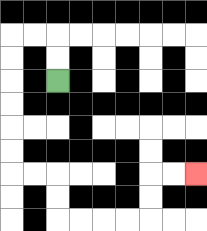{'start': '[2, 3]', 'end': '[8, 7]', 'path_directions': 'U,U,L,L,D,D,D,D,D,D,R,R,D,D,R,R,R,R,U,U,R,R', 'path_coordinates': '[[2, 3], [2, 2], [2, 1], [1, 1], [0, 1], [0, 2], [0, 3], [0, 4], [0, 5], [0, 6], [0, 7], [1, 7], [2, 7], [2, 8], [2, 9], [3, 9], [4, 9], [5, 9], [6, 9], [6, 8], [6, 7], [7, 7], [8, 7]]'}